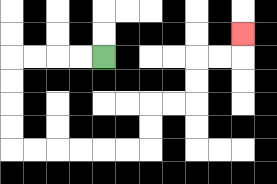{'start': '[4, 2]', 'end': '[10, 1]', 'path_directions': 'L,L,L,L,D,D,D,D,R,R,R,R,R,R,U,U,R,R,U,U,R,R,U', 'path_coordinates': '[[4, 2], [3, 2], [2, 2], [1, 2], [0, 2], [0, 3], [0, 4], [0, 5], [0, 6], [1, 6], [2, 6], [3, 6], [4, 6], [5, 6], [6, 6], [6, 5], [6, 4], [7, 4], [8, 4], [8, 3], [8, 2], [9, 2], [10, 2], [10, 1]]'}